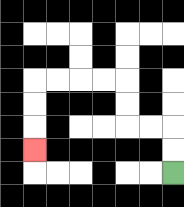{'start': '[7, 7]', 'end': '[1, 6]', 'path_directions': 'U,U,L,L,U,U,L,L,L,L,D,D,D', 'path_coordinates': '[[7, 7], [7, 6], [7, 5], [6, 5], [5, 5], [5, 4], [5, 3], [4, 3], [3, 3], [2, 3], [1, 3], [1, 4], [1, 5], [1, 6]]'}